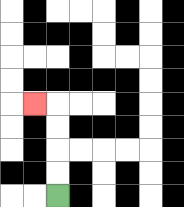{'start': '[2, 8]', 'end': '[1, 4]', 'path_directions': 'U,U,U,U,L', 'path_coordinates': '[[2, 8], [2, 7], [2, 6], [2, 5], [2, 4], [1, 4]]'}